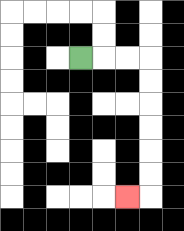{'start': '[3, 2]', 'end': '[5, 8]', 'path_directions': 'R,R,R,D,D,D,D,D,D,L', 'path_coordinates': '[[3, 2], [4, 2], [5, 2], [6, 2], [6, 3], [6, 4], [6, 5], [6, 6], [6, 7], [6, 8], [5, 8]]'}